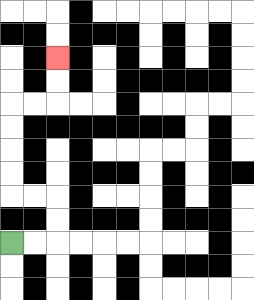{'start': '[0, 10]', 'end': '[2, 2]', 'path_directions': 'R,R,U,U,L,L,U,U,U,U,R,R,U,U', 'path_coordinates': '[[0, 10], [1, 10], [2, 10], [2, 9], [2, 8], [1, 8], [0, 8], [0, 7], [0, 6], [0, 5], [0, 4], [1, 4], [2, 4], [2, 3], [2, 2]]'}